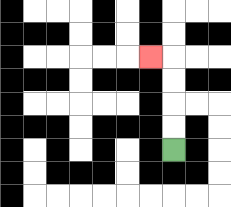{'start': '[7, 6]', 'end': '[6, 2]', 'path_directions': 'U,U,U,U,L', 'path_coordinates': '[[7, 6], [7, 5], [7, 4], [7, 3], [7, 2], [6, 2]]'}